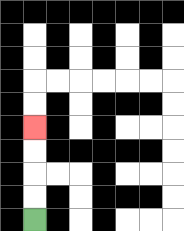{'start': '[1, 9]', 'end': '[1, 5]', 'path_directions': 'U,U,U,U', 'path_coordinates': '[[1, 9], [1, 8], [1, 7], [1, 6], [1, 5]]'}